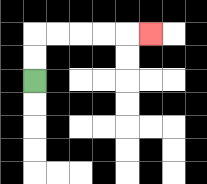{'start': '[1, 3]', 'end': '[6, 1]', 'path_directions': 'U,U,R,R,R,R,R', 'path_coordinates': '[[1, 3], [1, 2], [1, 1], [2, 1], [3, 1], [4, 1], [5, 1], [6, 1]]'}